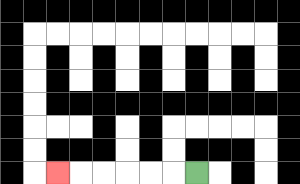{'start': '[8, 7]', 'end': '[2, 7]', 'path_directions': 'L,L,L,L,L,L', 'path_coordinates': '[[8, 7], [7, 7], [6, 7], [5, 7], [4, 7], [3, 7], [2, 7]]'}